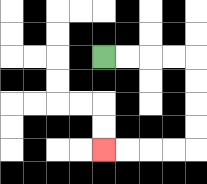{'start': '[4, 2]', 'end': '[4, 6]', 'path_directions': 'R,R,R,R,D,D,D,D,L,L,L,L', 'path_coordinates': '[[4, 2], [5, 2], [6, 2], [7, 2], [8, 2], [8, 3], [8, 4], [8, 5], [8, 6], [7, 6], [6, 6], [5, 6], [4, 6]]'}